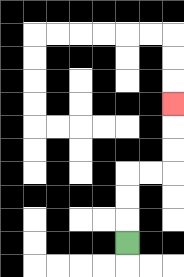{'start': '[5, 10]', 'end': '[7, 4]', 'path_directions': 'U,U,U,R,R,U,U,U', 'path_coordinates': '[[5, 10], [5, 9], [5, 8], [5, 7], [6, 7], [7, 7], [7, 6], [7, 5], [7, 4]]'}